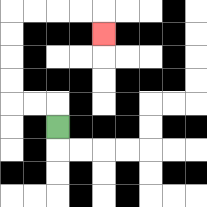{'start': '[2, 5]', 'end': '[4, 1]', 'path_directions': 'U,L,L,U,U,U,U,R,R,R,R,D', 'path_coordinates': '[[2, 5], [2, 4], [1, 4], [0, 4], [0, 3], [0, 2], [0, 1], [0, 0], [1, 0], [2, 0], [3, 0], [4, 0], [4, 1]]'}